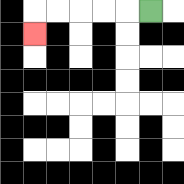{'start': '[6, 0]', 'end': '[1, 1]', 'path_directions': 'L,L,L,L,L,D', 'path_coordinates': '[[6, 0], [5, 0], [4, 0], [3, 0], [2, 0], [1, 0], [1, 1]]'}